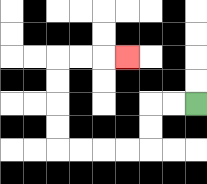{'start': '[8, 4]', 'end': '[5, 2]', 'path_directions': 'L,L,D,D,L,L,L,L,U,U,U,U,R,R,R', 'path_coordinates': '[[8, 4], [7, 4], [6, 4], [6, 5], [6, 6], [5, 6], [4, 6], [3, 6], [2, 6], [2, 5], [2, 4], [2, 3], [2, 2], [3, 2], [4, 2], [5, 2]]'}